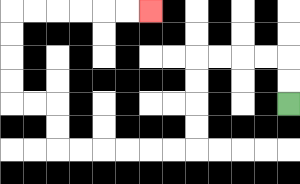{'start': '[12, 4]', 'end': '[6, 0]', 'path_directions': 'U,U,L,L,L,L,D,D,D,D,L,L,L,L,L,L,U,U,L,L,U,U,U,U,R,R,R,R,R,R', 'path_coordinates': '[[12, 4], [12, 3], [12, 2], [11, 2], [10, 2], [9, 2], [8, 2], [8, 3], [8, 4], [8, 5], [8, 6], [7, 6], [6, 6], [5, 6], [4, 6], [3, 6], [2, 6], [2, 5], [2, 4], [1, 4], [0, 4], [0, 3], [0, 2], [0, 1], [0, 0], [1, 0], [2, 0], [3, 0], [4, 0], [5, 0], [6, 0]]'}